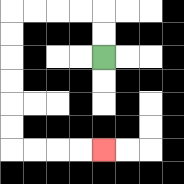{'start': '[4, 2]', 'end': '[4, 6]', 'path_directions': 'U,U,L,L,L,L,D,D,D,D,D,D,R,R,R,R', 'path_coordinates': '[[4, 2], [4, 1], [4, 0], [3, 0], [2, 0], [1, 0], [0, 0], [0, 1], [0, 2], [0, 3], [0, 4], [0, 5], [0, 6], [1, 6], [2, 6], [3, 6], [4, 6]]'}